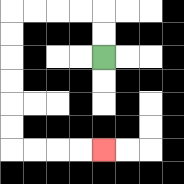{'start': '[4, 2]', 'end': '[4, 6]', 'path_directions': 'U,U,L,L,L,L,D,D,D,D,D,D,R,R,R,R', 'path_coordinates': '[[4, 2], [4, 1], [4, 0], [3, 0], [2, 0], [1, 0], [0, 0], [0, 1], [0, 2], [0, 3], [0, 4], [0, 5], [0, 6], [1, 6], [2, 6], [3, 6], [4, 6]]'}